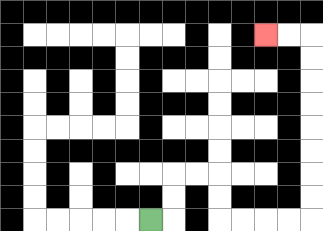{'start': '[6, 9]', 'end': '[11, 1]', 'path_directions': 'R,U,U,R,R,D,D,R,R,R,R,U,U,U,U,U,U,U,U,L,L', 'path_coordinates': '[[6, 9], [7, 9], [7, 8], [7, 7], [8, 7], [9, 7], [9, 8], [9, 9], [10, 9], [11, 9], [12, 9], [13, 9], [13, 8], [13, 7], [13, 6], [13, 5], [13, 4], [13, 3], [13, 2], [13, 1], [12, 1], [11, 1]]'}